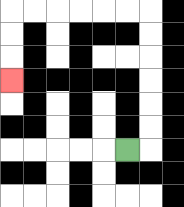{'start': '[5, 6]', 'end': '[0, 3]', 'path_directions': 'R,U,U,U,U,U,U,L,L,L,L,L,L,D,D,D', 'path_coordinates': '[[5, 6], [6, 6], [6, 5], [6, 4], [6, 3], [6, 2], [6, 1], [6, 0], [5, 0], [4, 0], [3, 0], [2, 0], [1, 0], [0, 0], [0, 1], [0, 2], [0, 3]]'}